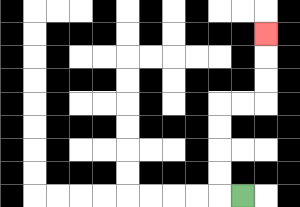{'start': '[10, 8]', 'end': '[11, 1]', 'path_directions': 'L,U,U,U,U,R,R,U,U,U', 'path_coordinates': '[[10, 8], [9, 8], [9, 7], [9, 6], [9, 5], [9, 4], [10, 4], [11, 4], [11, 3], [11, 2], [11, 1]]'}